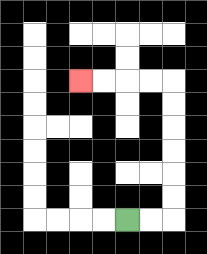{'start': '[5, 9]', 'end': '[3, 3]', 'path_directions': 'R,R,U,U,U,U,U,U,L,L,L,L', 'path_coordinates': '[[5, 9], [6, 9], [7, 9], [7, 8], [7, 7], [7, 6], [7, 5], [7, 4], [7, 3], [6, 3], [5, 3], [4, 3], [3, 3]]'}